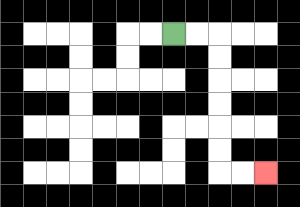{'start': '[7, 1]', 'end': '[11, 7]', 'path_directions': 'R,R,D,D,D,D,D,D,R,R', 'path_coordinates': '[[7, 1], [8, 1], [9, 1], [9, 2], [9, 3], [9, 4], [9, 5], [9, 6], [9, 7], [10, 7], [11, 7]]'}